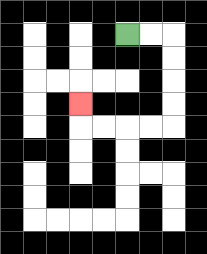{'start': '[5, 1]', 'end': '[3, 4]', 'path_directions': 'R,R,D,D,D,D,L,L,L,L,U', 'path_coordinates': '[[5, 1], [6, 1], [7, 1], [7, 2], [7, 3], [7, 4], [7, 5], [6, 5], [5, 5], [4, 5], [3, 5], [3, 4]]'}